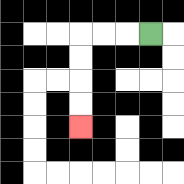{'start': '[6, 1]', 'end': '[3, 5]', 'path_directions': 'L,L,L,D,D,D,D', 'path_coordinates': '[[6, 1], [5, 1], [4, 1], [3, 1], [3, 2], [3, 3], [3, 4], [3, 5]]'}